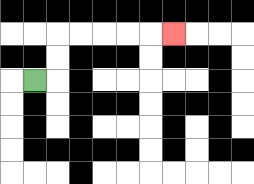{'start': '[1, 3]', 'end': '[7, 1]', 'path_directions': 'R,U,U,R,R,R,R,R', 'path_coordinates': '[[1, 3], [2, 3], [2, 2], [2, 1], [3, 1], [4, 1], [5, 1], [6, 1], [7, 1]]'}